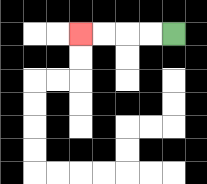{'start': '[7, 1]', 'end': '[3, 1]', 'path_directions': 'L,L,L,L', 'path_coordinates': '[[7, 1], [6, 1], [5, 1], [4, 1], [3, 1]]'}